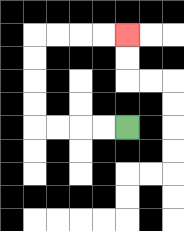{'start': '[5, 5]', 'end': '[5, 1]', 'path_directions': 'L,L,L,L,U,U,U,U,R,R,R,R', 'path_coordinates': '[[5, 5], [4, 5], [3, 5], [2, 5], [1, 5], [1, 4], [1, 3], [1, 2], [1, 1], [2, 1], [3, 1], [4, 1], [5, 1]]'}